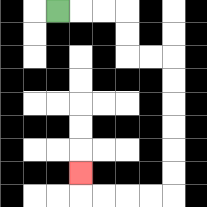{'start': '[2, 0]', 'end': '[3, 7]', 'path_directions': 'R,R,R,D,D,R,R,D,D,D,D,D,D,L,L,L,L,U', 'path_coordinates': '[[2, 0], [3, 0], [4, 0], [5, 0], [5, 1], [5, 2], [6, 2], [7, 2], [7, 3], [7, 4], [7, 5], [7, 6], [7, 7], [7, 8], [6, 8], [5, 8], [4, 8], [3, 8], [3, 7]]'}